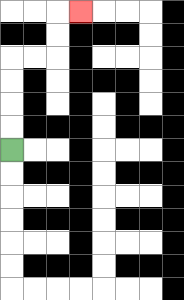{'start': '[0, 6]', 'end': '[3, 0]', 'path_directions': 'U,U,U,U,R,R,U,U,R', 'path_coordinates': '[[0, 6], [0, 5], [0, 4], [0, 3], [0, 2], [1, 2], [2, 2], [2, 1], [2, 0], [3, 0]]'}